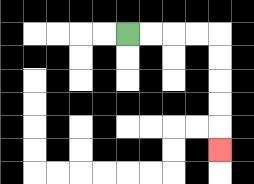{'start': '[5, 1]', 'end': '[9, 6]', 'path_directions': 'R,R,R,R,D,D,D,D,D', 'path_coordinates': '[[5, 1], [6, 1], [7, 1], [8, 1], [9, 1], [9, 2], [9, 3], [9, 4], [9, 5], [9, 6]]'}